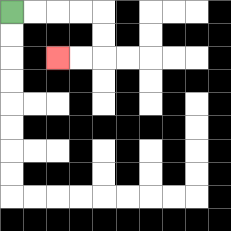{'start': '[0, 0]', 'end': '[2, 2]', 'path_directions': 'R,R,R,R,D,D,L,L', 'path_coordinates': '[[0, 0], [1, 0], [2, 0], [3, 0], [4, 0], [4, 1], [4, 2], [3, 2], [2, 2]]'}